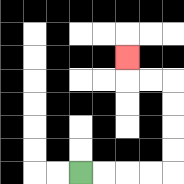{'start': '[3, 7]', 'end': '[5, 2]', 'path_directions': 'R,R,R,R,U,U,U,U,L,L,U', 'path_coordinates': '[[3, 7], [4, 7], [5, 7], [6, 7], [7, 7], [7, 6], [7, 5], [7, 4], [7, 3], [6, 3], [5, 3], [5, 2]]'}